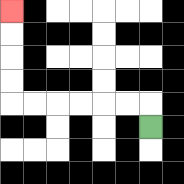{'start': '[6, 5]', 'end': '[0, 0]', 'path_directions': 'U,L,L,L,L,L,L,U,U,U,U', 'path_coordinates': '[[6, 5], [6, 4], [5, 4], [4, 4], [3, 4], [2, 4], [1, 4], [0, 4], [0, 3], [0, 2], [0, 1], [0, 0]]'}